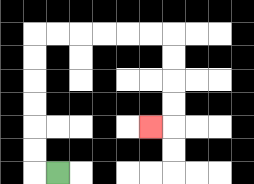{'start': '[2, 7]', 'end': '[6, 5]', 'path_directions': 'L,U,U,U,U,U,U,R,R,R,R,R,R,D,D,D,D,L', 'path_coordinates': '[[2, 7], [1, 7], [1, 6], [1, 5], [1, 4], [1, 3], [1, 2], [1, 1], [2, 1], [3, 1], [4, 1], [5, 1], [6, 1], [7, 1], [7, 2], [7, 3], [7, 4], [7, 5], [6, 5]]'}